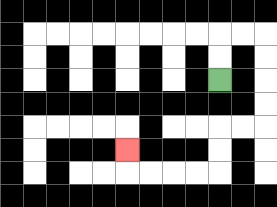{'start': '[9, 3]', 'end': '[5, 6]', 'path_directions': 'U,U,R,R,D,D,D,D,L,L,D,D,L,L,L,L,U', 'path_coordinates': '[[9, 3], [9, 2], [9, 1], [10, 1], [11, 1], [11, 2], [11, 3], [11, 4], [11, 5], [10, 5], [9, 5], [9, 6], [9, 7], [8, 7], [7, 7], [6, 7], [5, 7], [5, 6]]'}